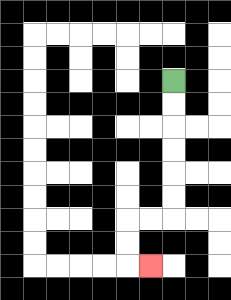{'start': '[7, 3]', 'end': '[6, 11]', 'path_directions': 'D,D,D,D,D,D,L,L,D,D,R', 'path_coordinates': '[[7, 3], [7, 4], [7, 5], [7, 6], [7, 7], [7, 8], [7, 9], [6, 9], [5, 9], [5, 10], [5, 11], [6, 11]]'}